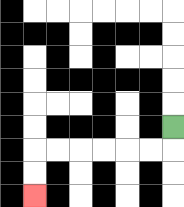{'start': '[7, 5]', 'end': '[1, 8]', 'path_directions': 'D,L,L,L,L,L,L,D,D', 'path_coordinates': '[[7, 5], [7, 6], [6, 6], [5, 6], [4, 6], [3, 6], [2, 6], [1, 6], [1, 7], [1, 8]]'}